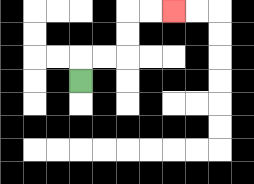{'start': '[3, 3]', 'end': '[7, 0]', 'path_directions': 'U,R,R,U,U,R,R', 'path_coordinates': '[[3, 3], [3, 2], [4, 2], [5, 2], [5, 1], [5, 0], [6, 0], [7, 0]]'}